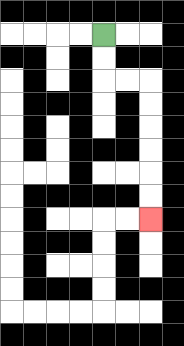{'start': '[4, 1]', 'end': '[6, 9]', 'path_directions': 'D,D,R,R,D,D,D,D,D,D', 'path_coordinates': '[[4, 1], [4, 2], [4, 3], [5, 3], [6, 3], [6, 4], [6, 5], [6, 6], [6, 7], [6, 8], [6, 9]]'}